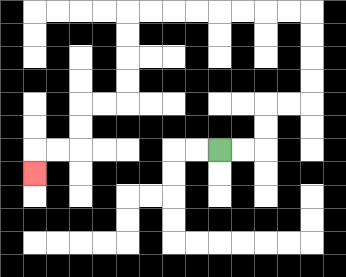{'start': '[9, 6]', 'end': '[1, 7]', 'path_directions': 'R,R,U,U,R,R,U,U,U,U,L,L,L,L,L,L,L,L,D,D,D,D,L,L,D,D,L,L,D', 'path_coordinates': '[[9, 6], [10, 6], [11, 6], [11, 5], [11, 4], [12, 4], [13, 4], [13, 3], [13, 2], [13, 1], [13, 0], [12, 0], [11, 0], [10, 0], [9, 0], [8, 0], [7, 0], [6, 0], [5, 0], [5, 1], [5, 2], [5, 3], [5, 4], [4, 4], [3, 4], [3, 5], [3, 6], [2, 6], [1, 6], [1, 7]]'}